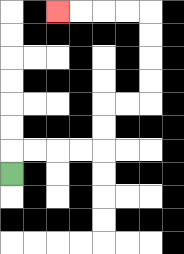{'start': '[0, 7]', 'end': '[2, 0]', 'path_directions': 'U,R,R,R,R,U,U,R,R,U,U,U,U,L,L,L,L', 'path_coordinates': '[[0, 7], [0, 6], [1, 6], [2, 6], [3, 6], [4, 6], [4, 5], [4, 4], [5, 4], [6, 4], [6, 3], [6, 2], [6, 1], [6, 0], [5, 0], [4, 0], [3, 0], [2, 0]]'}